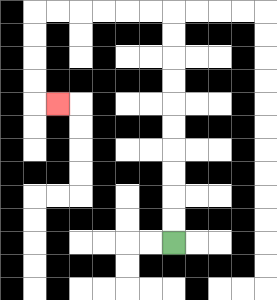{'start': '[7, 10]', 'end': '[2, 4]', 'path_directions': 'U,U,U,U,U,U,U,U,U,U,L,L,L,L,L,L,D,D,D,D,R', 'path_coordinates': '[[7, 10], [7, 9], [7, 8], [7, 7], [7, 6], [7, 5], [7, 4], [7, 3], [7, 2], [7, 1], [7, 0], [6, 0], [5, 0], [4, 0], [3, 0], [2, 0], [1, 0], [1, 1], [1, 2], [1, 3], [1, 4], [2, 4]]'}